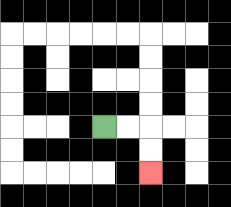{'start': '[4, 5]', 'end': '[6, 7]', 'path_directions': 'R,R,D,D', 'path_coordinates': '[[4, 5], [5, 5], [6, 5], [6, 6], [6, 7]]'}